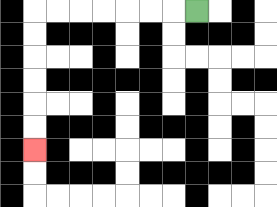{'start': '[8, 0]', 'end': '[1, 6]', 'path_directions': 'L,L,L,L,L,L,L,D,D,D,D,D,D', 'path_coordinates': '[[8, 0], [7, 0], [6, 0], [5, 0], [4, 0], [3, 0], [2, 0], [1, 0], [1, 1], [1, 2], [1, 3], [1, 4], [1, 5], [1, 6]]'}